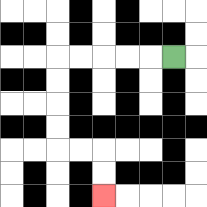{'start': '[7, 2]', 'end': '[4, 8]', 'path_directions': 'L,L,L,L,L,D,D,D,D,R,R,D,D', 'path_coordinates': '[[7, 2], [6, 2], [5, 2], [4, 2], [3, 2], [2, 2], [2, 3], [2, 4], [2, 5], [2, 6], [3, 6], [4, 6], [4, 7], [4, 8]]'}